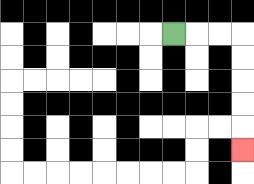{'start': '[7, 1]', 'end': '[10, 6]', 'path_directions': 'R,R,R,D,D,D,D,D', 'path_coordinates': '[[7, 1], [8, 1], [9, 1], [10, 1], [10, 2], [10, 3], [10, 4], [10, 5], [10, 6]]'}